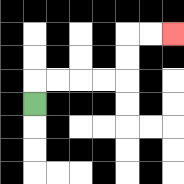{'start': '[1, 4]', 'end': '[7, 1]', 'path_directions': 'U,R,R,R,R,U,U,R,R', 'path_coordinates': '[[1, 4], [1, 3], [2, 3], [3, 3], [4, 3], [5, 3], [5, 2], [5, 1], [6, 1], [7, 1]]'}